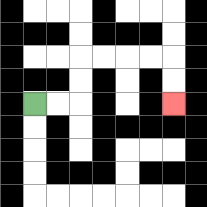{'start': '[1, 4]', 'end': '[7, 4]', 'path_directions': 'R,R,U,U,R,R,R,R,D,D', 'path_coordinates': '[[1, 4], [2, 4], [3, 4], [3, 3], [3, 2], [4, 2], [5, 2], [6, 2], [7, 2], [7, 3], [7, 4]]'}